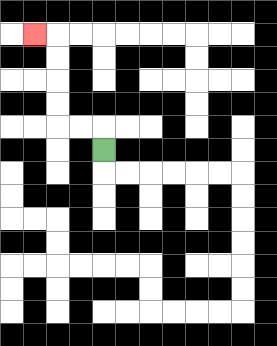{'start': '[4, 6]', 'end': '[1, 1]', 'path_directions': 'U,L,L,U,U,U,U,L', 'path_coordinates': '[[4, 6], [4, 5], [3, 5], [2, 5], [2, 4], [2, 3], [2, 2], [2, 1], [1, 1]]'}